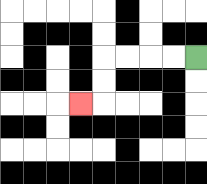{'start': '[8, 2]', 'end': '[3, 4]', 'path_directions': 'L,L,L,L,D,D,L', 'path_coordinates': '[[8, 2], [7, 2], [6, 2], [5, 2], [4, 2], [4, 3], [4, 4], [3, 4]]'}